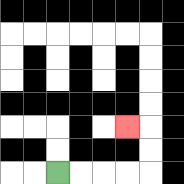{'start': '[2, 7]', 'end': '[5, 5]', 'path_directions': 'R,R,R,R,U,U,L', 'path_coordinates': '[[2, 7], [3, 7], [4, 7], [5, 7], [6, 7], [6, 6], [6, 5], [5, 5]]'}